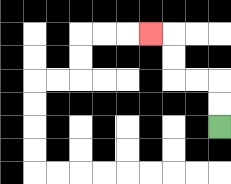{'start': '[9, 5]', 'end': '[6, 1]', 'path_directions': 'U,U,L,L,U,U,L', 'path_coordinates': '[[9, 5], [9, 4], [9, 3], [8, 3], [7, 3], [7, 2], [7, 1], [6, 1]]'}